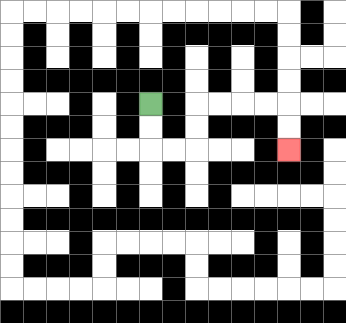{'start': '[6, 4]', 'end': '[12, 6]', 'path_directions': 'D,D,R,R,U,U,R,R,R,R,D,D', 'path_coordinates': '[[6, 4], [6, 5], [6, 6], [7, 6], [8, 6], [8, 5], [8, 4], [9, 4], [10, 4], [11, 4], [12, 4], [12, 5], [12, 6]]'}